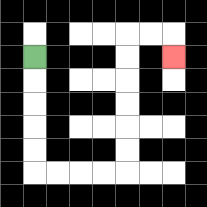{'start': '[1, 2]', 'end': '[7, 2]', 'path_directions': 'D,D,D,D,D,R,R,R,R,U,U,U,U,U,U,R,R,D', 'path_coordinates': '[[1, 2], [1, 3], [1, 4], [1, 5], [1, 6], [1, 7], [2, 7], [3, 7], [4, 7], [5, 7], [5, 6], [5, 5], [5, 4], [5, 3], [5, 2], [5, 1], [6, 1], [7, 1], [7, 2]]'}